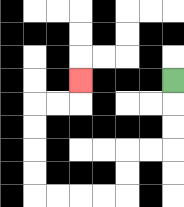{'start': '[7, 3]', 'end': '[3, 3]', 'path_directions': 'D,D,D,L,L,D,D,L,L,L,L,U,U,U,U,R,R,U', 'path_coordinates': '[[7, 3], [7, 4], [7, 5], [7, 6], [6, 6], [5, 6], [5, 7], [5, 8], [4, 8], [3, 8], [2, 8], [1, 8], [1, 7], [1, 6], [1, 5], [1, 4], [2, 4], [3, 4], [3, 3]]'}